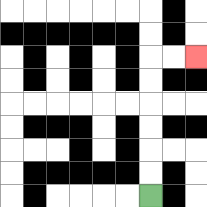{'start': '[6, 8]', 'end': '[8, 2]', 'path_directions': 'U,U,U,U,U,U,R,R', 'path_coordinates': '[[6, 8], [6, 7], [6, 6], [6, 5], [6, 4], [6, 3], [6, 2], [7, 2], [8, 2]]'}